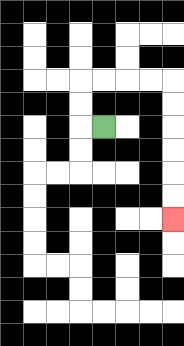{'start': '[4, 5]', 'end': '[7, 9]', 'path_directions': 'L,U,U,R,R,R,R,D,D,D,D,D,D', 'path_coordinates': '[[4, 5], [3, 5], [3, 4], [3, 3], [4, 3], [5, 3], [6, 3], [7, 3], [7, 4], [7, 5], [7, 6], [7, 7], [7, 8], [7, 9]]'}